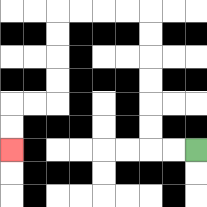{'start': '[8, 6]', 'end': '[0, 6]', 'path_directions': 'L,L,U,U,U,U,U,U,L,L,L,L,D,D,D,D,L,L,D,D', 'path_coordinates': '[[8, 6], [7, 6], [6, 6], [6, 5], [6, 4], [6, 3], [6, 2], [6, 1], [6, 0], [5, 0], [4, 0], [3, 0], [2, 0], [2, 1], [2, 2], [2, 3], [2, 4], [1, 4], [0, 4], [0, 5], [0, 6]]'}